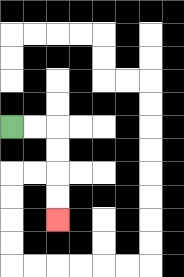{'start': '[0, 5]', 'end': '[2, 9]', 'path_directions': 'R,R,D,D,D,D', 'path_coordinates': '[[0, 5], [1, 5], [2, 5], [2, 6], [2, 7], [2, 8], [2, 9]]'}